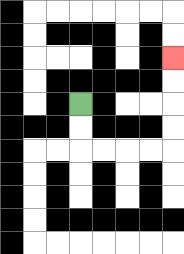{'start': '[3, 4]', 'end': '[7, 2]', 'path_directions': 'D,D,R,R,R,R,U,U,U,U', 'path_coordinates': '[[3, 4], [3, 5], [3, 6], [4, 6], [5, 6], [6, 6], [7, 6], [7, 5], [7, 4], [7, 3], [7, 2]]'}